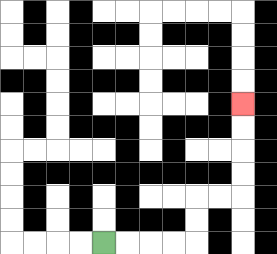{'start': '[4, 10]', 'end': '[10, 4]', 'path_directions': 'R,R,R,R,U,U,R,R,U,U,U,U', 'path_coordinates': '[[4, 10], [5, 10], [6, 10], [7, 10], [8, 10], [8, 9], [8, 8], [9, 8], [10, 8], [10, 7], [10, 6], [10, 5], [10, 4]]'}